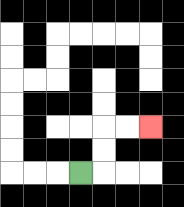{'start': '[3, 7]', 'end': '[6, 5]', 'path_directions': 'R,U,U,R,R', 'path_coordinates': '[[3, 7], [4, 7], [4, 6], [4, 5], [5, 5], [6, 5]]'}